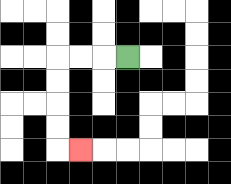{'start': '[5, 2]', 'end': '[3, 6]', 'path_directions': 'L,L,L,D,D,D,D,R', 'path_coordinates': '[[5, 2], [4, 2], [3, 2], [2, 2], [2, 3], [2, 4], [2, 5], [2, 6], [3, 6]]'}